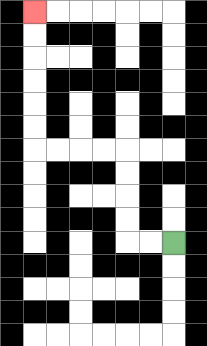{'start': '[7, 10]', 'end': '[1, 0]', 'path_directions': 'L,L,U,U,U,U,L,L,L,L,U,U,U,U,U,U', 'path_coordinates': '[[7, 10], [6, 10], [5, 10], [5, 9], [5, 8], [5, 7], [5, 6], [4, 6], [3, 6], [2, 6], [1, 6], [1, 5], [1, 4], [1, 3], [1, 2], [1, 1], [1, 0]]'}